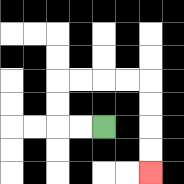{'start': '[4, 5]', 'end': '[6, 7]', 'path_directions': 'L,L,U,U,R,R,R,R,D,D,D,D', 'path_coordinates': '[[4, 5], [3, 5], [2, 5], [2, 4], [2, 3], [3, 3], [4, 3], [5, 3], [6, 3], [6, 4], [6, 5], [6, 6], [6, 7]]'}